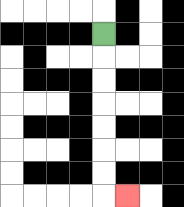{'start': '[4, 1]', 'end': '[5, 8]', 'path_directions': 'D,D,D,D,D,D,D,R', 'path_coordinates': '[[4, 1], [4, 2], [4, 3], [4, 4], [4, 5], [4, 6], [4, 7], [4, 8], [5, 8]]'}